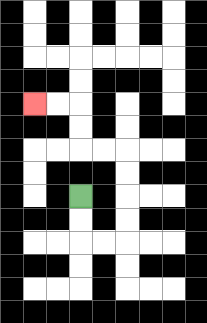{'start': '[3, 8]', 'end': '[1, 4]', 'path_directions': 'D,D,R,R,U,U,U,U,L,L,U,U,L,L', 'path_coordinates': '[[3, 8], [3, 9], [3, 10], [4, 10], [5, 10], [5, 9], [5, 8], [5, 7], [5, 6], [4, 6], [3, 6], [3, 5], [3, 4], [2, 4], [1, 4]]'}